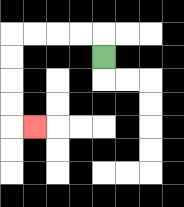{'start': '[4, 2]', 'end': '[1, 5]', 'path_directions': 'U,L,L,L,L,D,D,D,D,R', 'path_coordinates': '[[4, 2], [4, 1], [3, 1], [2, 1], [1, 1], [0, 1], [0, 2], [0, 3], [0, 4], [0, 5], [1, 5]]'}